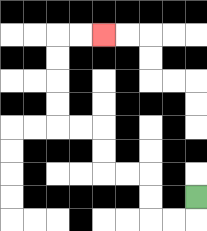{'start': '[8, 8]', 'end': '[4, 1]', 'path_directions': 'D,L,L,U,U,L,L,U,U,L,L,U,U,U,U,R,R', 'path_coordinates': '[[8, 8], [8, 9], [7, 9], [6, 9], [6, 8], [6, 7], [5, 7], [4, 7], [4, 6], [4, 5], [3, 5], [2, 5], [2, 4], [2, 3], [2, 2], [2, 1], [3, 1], [4, 1]]'}